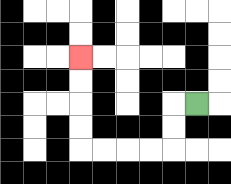{'start': '[8, 4]', 'end': '[3, 2]', 'path_directions': 'L,D,D,L,L,L,L,U,U,U,U', 'path_coordinates': '[[8, 4], [7, 4], [7, 5], [7, 6], [6, 6], [5, 6], [4, 6], [3, 6], [3, 5], [3, 4], [3, 3], [3, 2]]'}